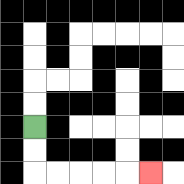{'start': '[1, 5]', 'end': '[6, 7]', 'path_directions': 'D,D,R,R,R,R,R', 'path_coordinates': '[[1, 5], [1, 6], [1, 7], [2, 7], [3, 7], [4, 7], [5, 7], [6, 7]]'}